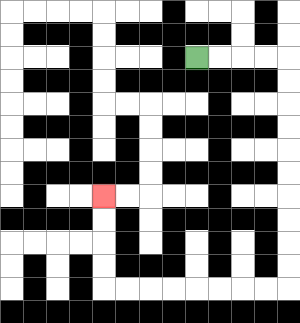{'start': '[8, 2]', 'end': '[4, 8]', 'path_directions': 'R,R,R,R,D,D,D,D,D,D,D,D,D,D,L,L,L,L,L,L,L,L,U,U,U,U', 'path_coordinates': '[[8, 2], [9, 2], [10, 2], [11, 2], [12, 2], [12, 3], [12, 4], [12, 5], [12, 6], [12, 7], [12, 8], [12, 9], [12, 10], [12, 11], [12, 12], [11, 12], [10, 12], [9, 12], [8, 12], [7, 12], [6, 12], [5, 12], [4, 12], [4, 11], [4, 10], [4, 9], [4, 8]]'}